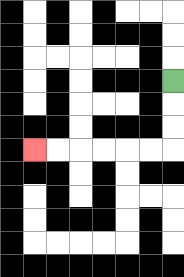{'start': '[7, 3]', 'end': '[1, 6]', 'path_directions': 'D,D,D,L,L,L,L,L,L', 'path_coordinates': '[[7, 3], [7, 4], [7, 5], [7, 6], [6, 6], [5, 6], [4, 6], [3, 6], [2, 6], [1, 6]]'}